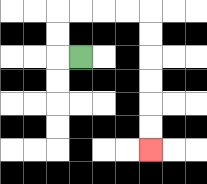{'start': '[3, 2]', 'end': '[6, 6]', 'path_directions': 'L,U,U,R,R,R,R,D,D,D,D,D,D', 'path_coordinates': '[[3, 2], [2, 2], [2, 1], [2, 0], [3, 0], [4, 0], [5, 0], [6, 0], [6, 1], [6, 2], [6, 3], [6, 4], [6, 5], [6, 6]]'}